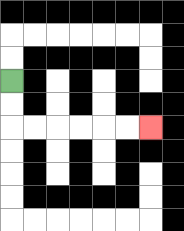{'start': '[0, 3]', 'end': '[6, 5]', 'path_directions': 'D,D,R,R,R,R,R,R', 'path_coordinates': '[[0, 3], [0, 4], [0, 5], [1, 5], [2, 5], [3, 5], [4, 5], [5, 5], [6, 5]]'}